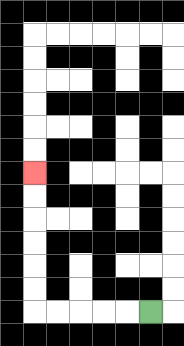{'start': '[6, 13]', 'end': '[1, 7]', 'path_directions': 'L,L,L,L,L,U,U,U,U,U,U', 'path_coordinates': '[[6, 13], [5, 13], [4, 13], [3, 13], [2, 13], [1, 13], [1, 12], [1, 11], [1, 10], [1, 9], [1, 8], [1, 7]]'}